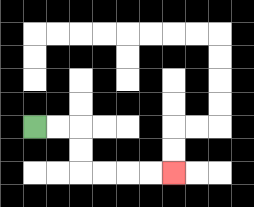{'start': '[1, 5]', 'end': '[7, 7]', 'path_directions': 'R,R,D,D,R,R,R,R', 'path_coordinates': '[[1, 5], [2, 5], [3, 5], [3, 6], [3, 7], [4, 7], [5, 7], [6, 7], [7, 7]]'}